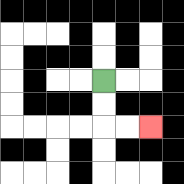{'start': '[4, 3]', 'end': '[6, 5]', 'path_directions': 'D,D,R,R', 'path_coordinates': '[[4, 3], [4, 4], [4, 5], [5, 5], [6, 5]]'}